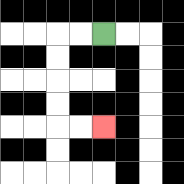{'start': '[4, 1]', 'end': '[4, 5]', 'path_directions': 'L,L,D,D,D,D,R,R', 'path_coordinates': '[[4, 1], [3, 1], [2, 1], [2, 2], [2, 3], [2, 4], [2, 5], [3, 5], [4, 5]]'}